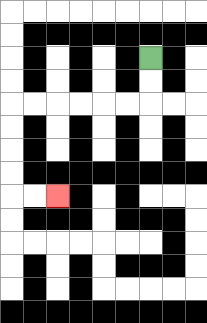{'start': '[6, 2]', 'end': '[2, 8]', 'path_directions': 'D,D,L,L,L,L,L,L,D,D,D,D,R,R', 'path_coordinates': '[[6, 2], [6, 3], [6, 4], [5, 4], [4, 4], [3, 4], [2, 4], [1, 4], [0, 4], [0, 5], [0, 6], [0, 7], [0, 8], [1, 8], [2, 8]]'}